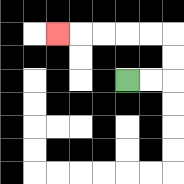{'start': '[5, 3]', 'end': '[2, 1]', 'path_directions': 'R,R,U,U,L,L,L,L,L', 'path_coordinates': '[[5, 3], [6, 3], [7, 3], [7, 2], [7, 1], [6, 1], [5, 1], [4, 1], [3, 1], [2, 1]]'}